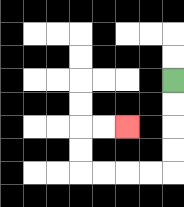{'start': '[7, 3]', 'end': '[5, 5]', 'path_directions': 'D,D,D,D,L,L,L,L,U,U,R,R', 'path_coordinates': '[[7, 3], [7, 4], [7, 5], [7, 6], [7, 7], [6, 7], [5, 7], [4, 7], [3, 7], [3, 6], [3, 5], [4, 5], [5, 5]]'}